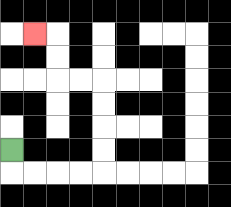{'start': '[0, 6]', 'end': '[1, 1]', 'path_directions': 'D,R,R,R,R,U,U,U,U,L,L,U,U,L', 'path_coordinates': '[[0, 6], [0, 7], [1, 7], [2, 7], [3, 7], [4, 7], [4, 6], [4, 5], [4, 4], [4, 3], [3, 3], [2, 3], [2, 2], [2, 1], [1, 1]]'}